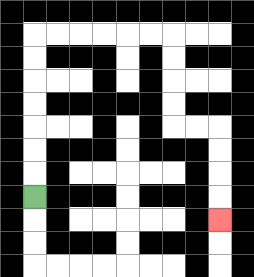{'start': '[1, 8]', 'end': '[9, 9]', 'path_directions': 'U,U,U,U,U,U,U,R,R,R,R,R,R,D,D,D,D,R,R,D,D,D,D', 'path_coordinates': '[[1, 8], [1, 7], [1, 6], [1, 5], [1, 4], [1, 3], [1, 2], [1, 1], [2, 1], [3, 1], [4, 1], [5, 1], [6, 1], [7, 1], [7, 2], [7, 3], [7, 4], [7, 5], [8, 5], [9, 5], [9, 6], [9, 7], [9, 8], [9, 9]]'}